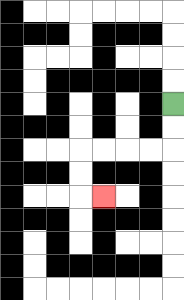{'start': '[7, 4]', 'end': '[4, 8]', 'path_directions': 'D,D,L,L,L,L,D,D,R', 'path_coordinates': '[[7, 4], [7, 5], [7, 6], [6, 6], [5, 6], [4, 6], [3, 6], [3, 7], [3, 8], [4, 8]]'}